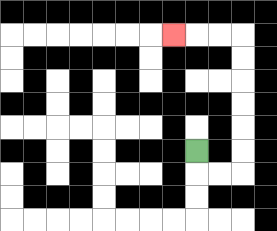{'start': '[8, 6]', 'end': '[7, 1]', 'path_directions': 'D,R,R,U,U,U,U,U,U,L,L,L', 'path_coordinates': '[[8, 6], [8, 7], [9, 7], [10, 7], [10, 6], [10, 5], [10, 4], [10, 3], [10, 2], [10, 1], [9, 1], [8, 1], [7, 1]]'}